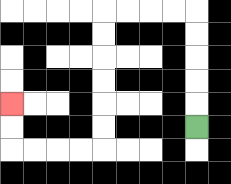{'start': '[8, 5]', 'end': '[0, 4]', 'path_directions': 'U,U,U,U,U,L,L,L,L,D,D,D,D,D,D,L,L,L,L,U,U', 'path_coordinates': '[[8, 5], [8, 4], [8, 3], [8, 2], [8, 1], [8, 0], [7, 0], [6, 0], [5, 0], [4, 0], [4, 1], [4, 2], [4, 3], [4, 4], [4, 5], [4, 6], [3, 6], [2, 6], [1, 6], [0, 6], [0, 5], [0, 4]]'}